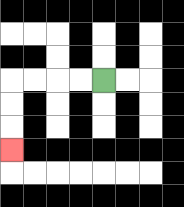{'start': '[4, 3]', 'end': '[0, 6]', 'path_directions': 'L,L,L,L,D,D,D', 'path_coordinates': '[[4, 3], [3, 3], [2, 3], [1, 3], [0, 3], [0, 4], [0, 5], [0, 6]]'}